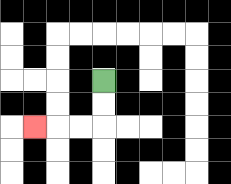{'start': '[4, 3]', 'end': '[1, 5]', 'path_directions': 'D,D,L,L,L', 'path_coordinates': '[[4, 3], [4, 4], [4, 5], [3, 5], [2, 5], [1, 5]]'}